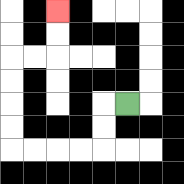{'start': '[5, 4]', 'end': '[2, 0]', 'path_directions': 'L,D,D,L,L,L,L,U,U,U,U,R,R,U,U', 'path_coordinates': '[[5, 4], [4, 4], [4, 5], [4, 6], [3, 6], [2, 6], [1, 6], [0, 6], [0, 5], [0, 4], [0, 3], [0, 2], [1, 2], [2, 2], [2, 1], [2, 0]]'}